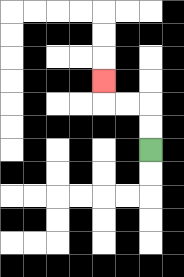{'start': '[6, 6]', 'end': '[4, 3]', 'path_directions': 'U,U,L,L,U', 'path_coordinates': '[[6, 6], [6, 5], [6, 4], [5, 4], [4, 4], [4, 3]]'}